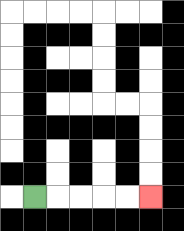{'start': '[1, 8]', 'end': '[6, 8]', 'path_directions': 'R,R,R,R,R', 'path_coordinates': '[[1, 8], [2, 8], [3, 8], [4, 8], [5, 8], [6, 8]]'}